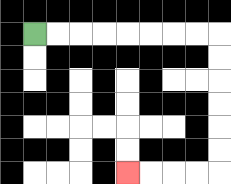{'start': '[1, 1]', 'end': '[5, 7]', 'path_directions': 'R,R,R,R,R,R,R,R,D,D,D,D,D,D,L,L,L,L', 'path_coordinates': '[[1, 1], [2, 1], [3, 1], [4, 1], [5, 1], [6, 1], [7, 1], [8, 1], [9, 1], [9, 2], [9, 3], [9, 4], [9, 5], [9, 6], [9, 7], [8, 7], [7, 7], [6, 7], [5, 7]]'}